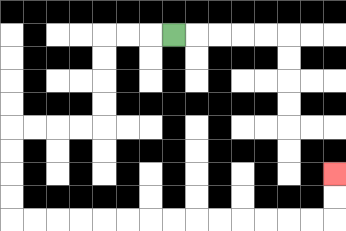{'start': '[7, 1]', 'end': '[14, 7]', 'path_directions': 'L,L,L,D,D,D,D,L,L,L,L,D,D,D,D,R,R,R,R,R,R,R,R,R,R,R,R,R,R,U,U', 'path_coordinates': '[[7, 1], [6, 1], [5, 1], [4, 1], [4, 2], [4, 3], [4, 4], [4, 5], [3, 5], [2, 5], [1, 5], [0, 5], [0, 6], [0, 7], [0, 8], [0, 9], [1, 9], [2, 9], [3, 9], [4, 9], [5, 9], [6, 9], [7, 9], [8, 9], [9, 9], [10, 9], [11, 9], [12, 9], [13, 9], [14, 9], [14, 8], [14, 7]]'}